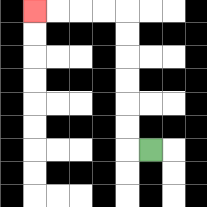{'start': '[6, 6]', 'end': '[1, 0]', 'path_directions': 'L,U,U,U,U,U,U,L,L,L,L', 'path_coordinates': '[[6, 6], [5, 6], [5, 5], [5, 4], [5, 3], [5, 2], [5, 1], [5, 0], [4, 0], [3, 0], [2, 0], [1, 0]]'}